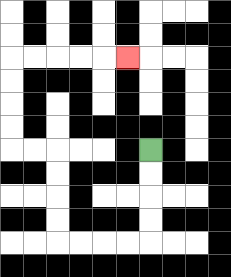{'start': '[6, 6]', 'end': '[5, 2]', 'path_directions': 'D,D,D,D,L,L,L,L,U,U,U,U,L,L,U,U,U,U,R,R,R,R,R', 'path_coordinates': '[[6, 6], [6, 7], [6, 8], [6, 9], [6, 10], [5, 10], [4, 10], [3, 10], [2, 10], [2, 9], [2, 8], [2, 7], [2, 6], [1, 6], [0, 6], [0, 5], [0, 4], [0, 3], [0, 2], [1, 2], [2, 2], [3, 2], [4, 2], [5, 2]]'}